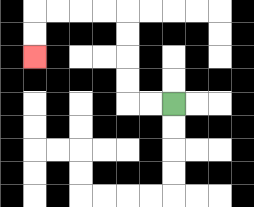{'start': '[7, 4]', 'end': '[1, 2]', 'path_directions': 'L,L,U,U,U,U,L,L,L,L,D,D', 'path_coordinates': '[[7, 4], [6, 4], [5, 4], [5, 3], [5, 2], [5, 1], [5, 0], [4, 0], [3, 0], [2, 0], [1, 0], [1, 1], [1, 2]]'}